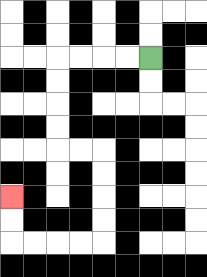{'start': '[6, 2]', 'end': '[0, 8]', 'path_directions': 'L,L,L,L,D,D,D,D,R,R,D,D,D,D,L,L,L,L,U,U', 'path_coordinates': '[[6, 2], [5, 2], [4, 2], [3, 2], [2, 2], [2, 3], [2, 4], [2, 5], [2, 6], [3, 6], [4, 6], [4, 7], [4, 8], [4, 9], [4, 10], [3, 10], [2, 10], [1, 10], [0, 10], [0, 9], [0, 8]]'}